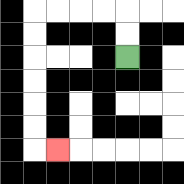{'start': '[5, 2]', 'end': '[2, 6]', 'path_directions': 'U,U,L,L,L,L,D,D,D,D,D,D,R', 'path_coordinates': '[[5, 2], [5, 1], [5, 0], [4, 0], [3, 0], [2, 0], [1, 0], [1, 1], [1, 2], [1, 3], [1, 4], [1, 5], [1, 6], [2, 6]]'}